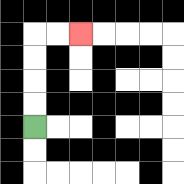{'start': '[1, 5]', 'end': '[3, 1]', 'path_directions': 'U,U,U,U,R,R', 'path_coordinates': '[[1, 5], [1, 4], [1, 3], [1, 2], [1, 1], [2, 1], [3, 1]]'}